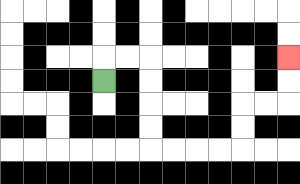{'start': '[4, 3]', 'end': '[12, 2]', 'path_directions': 'U,R,R,D,D,D,D,R,R,R,R,U,U,R,R,U,U', 'path_coordinates': '[[4, 3], [4, 2], [5, 2], [6, 2], [6, 3], [6, 4], [6, 5], [6, 6], [7, 6], [8, 6], [9, 6], [10, 6], [10, 5], [10, 4], [11, 4], [12, 4], [12, 3], [12, 2]]'}